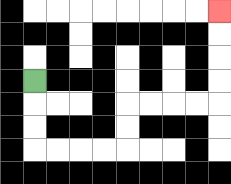{'start': '[1, 3]', 'end': '[9, 0]', 'path_directions': 'D,D,D,R,R,R,R,U,U,R,R,R,R,U,U,U,U', 'path_coordinates': '[[1, 3], [1, 4], [1, 5], [1, 6], [2, 6], [3, 6], [4, 6], [5, 6], [5, 5], [5, 4], [6, 4], [7, 4], [8, 4], [9, 4], [9, 3], [9, 2], [9, 1], [9, 0]]'}